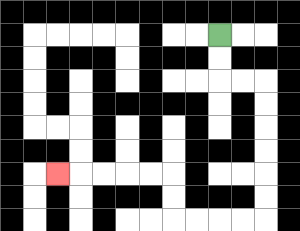{'start': '[9, 1]', 'end': '[2, 7]', 'path_directions': 'D,D,R,R,D,D,D,D,D,D,L,L,L,L,U,U,L,L,L,L,L', 'path_coordinates': '[[9, 1], [9, 2], [9, 3], [10, 3], [11, 3], [11, 4], [11, 5], [11, 6], [11, 7], [11, 8], [11, 9], [10, 9], [9, 9], [8, 9], [7, 9], [7, 8], [7, 7], [6, 7], [5, 7], [4, 7], [3, 7], [2, 7]]'}